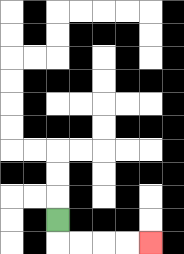{'start': '[2, 9]', 'end': '[6, 10]', 'path_directions': 'D,R,R,R,R', 'path_coordinates': '[[2, 9], [2, 10], [3, 10], [4, 10], [5, 10], [6, 10]]'}